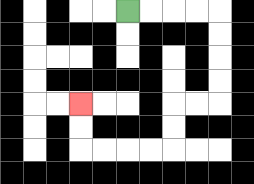{'start': '[5, 0]', 'end': '[3, 4]', 'path_directions': 'R,R,R,R,D,D,D,D,L,L,D,D,L,L,L,L,U,U', 'path_coordinates': '[[5, 0], [6, 0], [7, 0], [8, 0], [9, 0], [9, 1], [9, 2], [9, 3], [9, 4], [8, 4], [7, 4], [7, 5], [7, 6], [6, 6], [5, 6], [4, 6], [3, 6], [3, 5], [3, 4]]'}